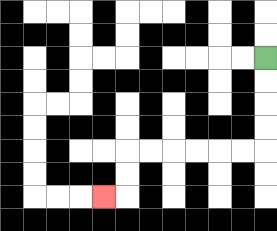{'start': '[11, 2]', 'end': '[4, 8]', 'path_directions': 'D,D,D,D,L,L,L,L,L,L,D,D,L', 'path_coordinates': '[[11, 2], [11, 3], [11, 4], [11, 5], [11, 6], [10, 6], [9, 6], [8, 6], [7, 6], [6, 6], [5, 6], [5, 7], [5, 8], [4, 8]]'}